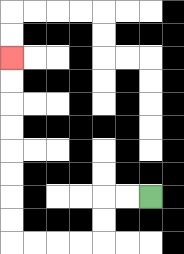{'start': '[6, 8]', 'end': '[0, 2]', 'path_directions': 'L,L,D,D,L,L,L,L,U,U,U,U,U,U,U,U', 'path_coordinates': '[[6, 8], [5, 8], [4, 8], [4, 9], [4, 10], [3, 10], [2, 10], [1, 10], [0, 10], [0, 9], [0, 8], [0, 7], [0, 6], [0, 5], [0, 4], [0, 3], [0, 2]]'}